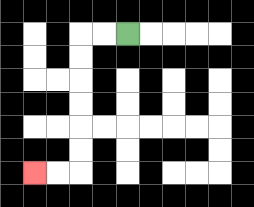{'start': '[5, 1]', 'end': '[1, 7]', 'path_directions': 'L,L,D,D,D,D,D,D,L,L', 'path_coordinates': '[[5, 1], [4, 1], [3, 1], [3, 2], [3, 3], [3, 4], [3, 5], [3, 6], [3, 7], [2, 7], [1, 7]]'}